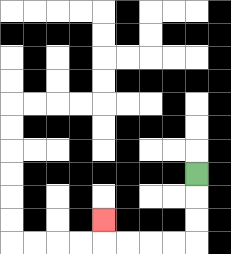{'start': '[8, 7]', 'end': '[4, 9]', 'path_directions': 'D,D,D,L,L,L,L,U', 'path_coordinates': '[[8, 7], [8, 8], [8, 9], [8, 10], [7, 10], [6, 10], [5, 10], [4, 10], [4, 9]]'}